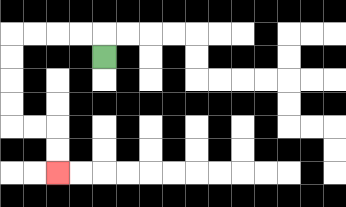{'start': '[4, 2]', 'end': '[2, 7]', 'path_directions': 'U,L,L,L,L,D,D,D,D,R,R,D,D', 'path_coordinates': '[[4, 2], [4, 1], [3, 1], [2, 1], [1, 1], [0, 1], [0, 2], [0, 3], [0, 4], [0, 5], [1, 5], [2, 5], [2, 6], [2, 7]]'}